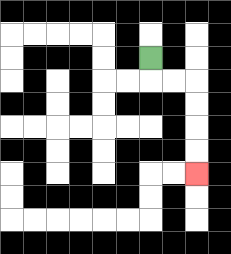{'start': '[6, 2]', 'end': '[8, 7]', 'path_directions': 'D,R,R,D,D,D,D', 'path_coordinates': '[[6, 2], [6, 3], [7, 3], [8, 3], [8, 4], [8, 5], [8, 6], [8, 7]]'}